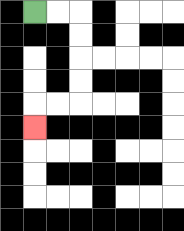{'start': '[1, 0]', 'end': '[1, 5]', 'path_directions': 'R,R,D,D,D,D,L,L,D', 'path_coordinates': '[[1, 0], [2, 0], [3, 0], [3, 1], [3, 2], [3, 3], [3, 4], [2, 4], [1, 4], [1, 5]]'}